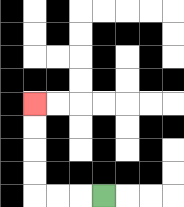{'start': '[4, 8]', 'end': '[1, 4]', 'path_directions': 'L,L,L,U,U,U,U', 'path_coordinates': '[[4, 8], [3, 8], [2, 8], [1, 8], [1, 7], [1, 6], [1, 5], [1, 4]]'}